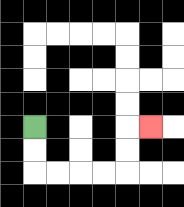{'start': '[1, 5]', 'end': '[6, 5]', 'path_directions': 'D,D,R,R,R,R,U,U,R', 'path_coordinates': '[[1, 5], [1, 6], [1, 7], [2, 7], [3, 7], [4, 7], [5, 7], [5, 6], [5, 5], [6, 5]]'}